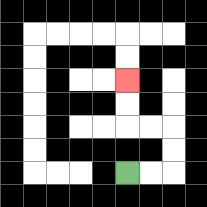{'start': '[5, 7]', 'end': '[5, 3]', 'path_directions': 'R,R,U,U,L,L,U,U', 'path_coordinates': '[[5, 7], [6, 7], [7, 7], [7, 6], [7, 5], [6, 5], [5, 5], [5, 4], [5, 3]]'}